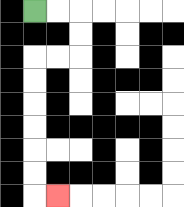{'start': '[1, 0]', 'end': '[2, 8]', 'path_directions': 'R,R,D,D,L,L,D,D,D,D,D,D,R', 'path_coordinates': '[[1, 0], [2, 0], [3, 0], [3, 1], [3, 2], [2, 2], [1, 2], [1, 3], [1, 4], [1, 5], [1, 6], [1, 7], [1, 8], [2, 8]]'}